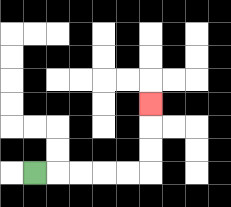{'start': '[1, 7]', 'end': '[6, 4]', 'path_directions': 'R,R,R,R,R,U,U,U', 'path_coordinates': '[[1, 7], [2, 7], [3, 7], [4, 7], [5, 7], [6, 7], [6, 6], [6, 5], [6, 4]]'}